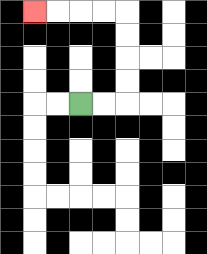{'start': '[3, 4]', 'end': '[1, 0]', 'path_directions': 'R,R,U,U,U,U,L,L,L,L', 'path_coordinates': '[[3, 4], [4, 4], [5, 4], [5, 3], [5, 2], [5, 1], [5, 0], [4, 0], [3, 0], [2, 0], [1, 0]]'}